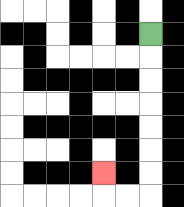{'start': '[6, 1]', 'end': '[4, 7]', 'path_directions': 'D,D,D,D,D,D,D,L,L,U', 'path_coordinates': '[[6, 1], [6, 2], [6, 3], [6, 4], [6, 5], [6, 6], [6, 7], [6, 8], [5, 8], [4, 8], [4, 7]]'}